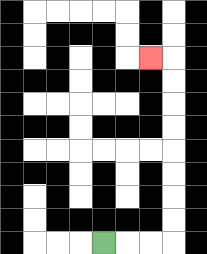{'start': '[4, 10]', 'end': '[6, 2]', 'path_directions': 'R,R,R,U,U,U,U,U,U,U,U,L', 'path_coordinates': '[[4, 10], [5, 10], [6, 10], [7, 10], [7, 9], [7, 8], [7, 7], [7, 6], [7, 5], [7, 4], [7, 3], [7, 2], [6, 2]]'}